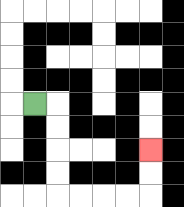{'start': '[1, 4]', 'end': '[6, 6]', 'path_directions': 'R,D,D,D,D,R,R,R,R,U,U', 'path_coordinates': '[[1, 4], [2, 4], [2, 5], [2, 6], [2, 7], [2, 8], [3, 8], [4, 8], [5, 8], [6, 8], [6, 7], [6, 6]]'}